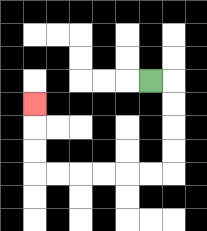{'start': '[6, 3]', 'end': '[1, 4]', 'path_directions': 'R,D,D,D,D,L,L,L,L,L,L,U,U,U', 'path_coordinates': '[[6, 3], [7, 3], [7, 4], [7, 5], [7, 6], [7, 7], [6, 7], [5, 7], [4, 7], [3, 7], [2, 7], [1, 7], [1, 6], [1, 5], [1, 4]]'}